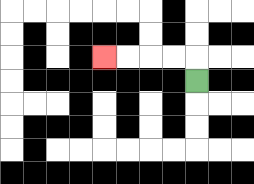{'start': '[8, 3]', 'end': '[4, 2]', 'path_directions': 'U,L,L,L,L', 'path_coordinates': '[[8, 3], [8, 2], [7, 2], [6, 2], [5, 2], [4, 2]]'}